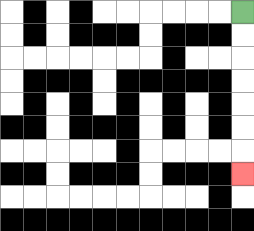{'start': '[10, 0]', 'end': '[10, 7]', 'path_directions': 'D,D,D,D,D,D,D', 'path_coordinates': '[[10, 0], [10, 1], [10, 2], [10, 3], [10, 4], [10, 5], [10, 6], [10, 7]]'}